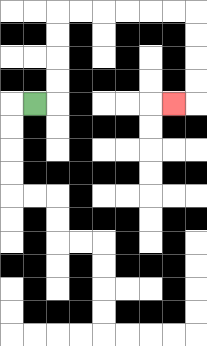{'start': '[1, 4]', 'end': '[7, 4]', 'path_directions': 'R,U,U,U,U,R,R,R,R,R,R,D,D,D,D,L', 'path_coordinates': '[[1, 4], [2, 4], [2, 3], [2, 2], [2, 1], [2, 0], [3, 0], [4, 0], [5, 0], [6, 0], [7, 0], [8, 0], [8, 1], [8, 2], [8, 3], [8, 4], [7, 4]]'}